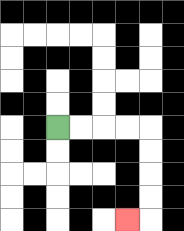{'start': '[2, 5]', 'end': '[5, 9]', 'path_directions': 'R,R,R,R,D,D,D,D,L', 'path_coordinates': '[[2, 5], [3, 5], [4, 5], [5, 5], [6, 5], [6, 6], [6, 7], [6, 8], [6, 9], [5, 9]]'}